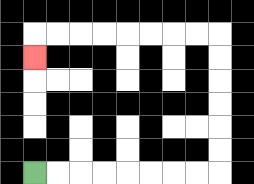{'start': '[1, 7]', 'end': '[1, 2]', 'path_directions': 'R,R,R,R,R,R,R,R,U,U,U,U,U,U,L,L,L,L,L,L,L,L,D', 'path_coordinates': '[[1, 7], [2, 7], [3, 7], [4, 7], [5, 7], [6, 7], [7, 7], [8, 7], [9, 7], [9, 6], [9, 5], [9, 4], [9, 3], [9, 2], [9, 1], [8, 1], [7, 1], [6, 1], [5, 1], [4, 1], [3, 1], [2, 1], [1, 1], [1, 2]]'}